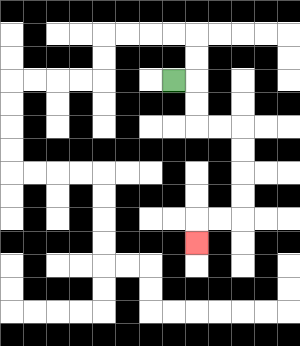{'start': '[7, 3]', 'end': '[8, 10]', 'path_directions': 'R,D,D,R,R,D,D,D,D,L,L,D', 'path_coordinates': '[[7, 3], [8, 3], [8, 4], [8, 5], [9, 5], [10, 5], [10, 6], [10, 7], [10, 8], [10, 9], [9, 9], [8, 9], [8, 10]]'}